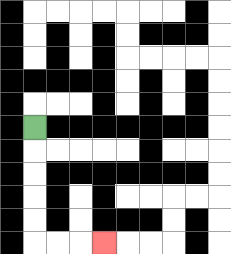{'start': '[1, 5]', 'end': '[4, 10]', 'path_directions': 'D,D,D,D,D,R,R,R', 'path_coordinates': '[[1, 5], [1, 6], [1, 7], [1, 8], [1, 9], [1, 10], [2, 10], [3, 10], [4, 10]]'}